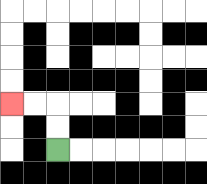{'start': '[2, 6]', 'end': '[0, 4]', 'path_directions': 'U,U,L,L', 'path_coordinates': '[[2, 6], [2, 5], [2, 4], [1, 4], [0, 4]]'}